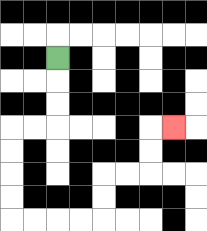{'start': '[2, 2]', 'end': '[7, 5]', 'path_directions': 'D,D,D,L,L,D,D,D,D,R,R,R,R,U,U,R,R,U,U,R', 'path_coordinates': '[[2, 2], [2, 3], [2, 4], [2, 5], [1, 5], [0, 5], [0, 6], [0, 7], [0, 8], [0, 9], [1, 9], [2, 9], [3, 9], [4, 9], [4, 8], [4, 7], [5, 7], [6, 7], [6, 6], [6, 5], [7, 5]]'}